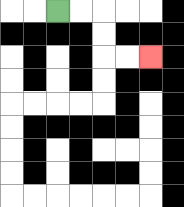{'start': '[2, 0]', 'end': '[6, 2]', 'path_directions': 'R,R,D,D,R,R', 'path_coordinates': '[[2, 0], [3, 0], [4, 0], [4, 1], [4, 2], [5, 2], [6, 2]]'}